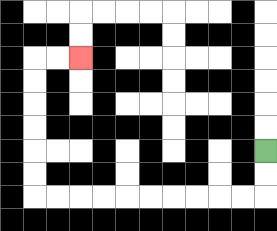{'start': '[11, 6]', 'end': '[3, 2]', 'path_directions': 'D,D,L,L,L,L,L,L,L,L,L,L,U,U,U,U,U,U,R,R', 'path_coordinates': '[[11, 6], [11, 7], [11, 8], [10, 8], [9, 8], [8, 8], [7, 8], [6, 8], [5, 8], [4, 8], [3, 8], [2, 8], [1, 8], [1, 7], [1, 6], [1, 5], [1, 4], [1, 3], [1, 2], [2, 2], [3, 2]]'}